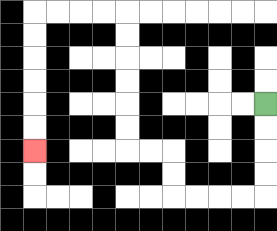{'start': '[11, 4]', 'end': '[1, 6]', 'path_directions': 'D,D,D,D,L,L,L,L,U,U,L,L,U,U,U,U,U,U,L,L,L,L,D,D,D,D,D,D', 'path_coordinates': '[[11, 4], [11, 5], [11, 6], [11, 7], [11, 8], [10, 8], [9, 8], [8, 8], [7, 8], [7, 7], [7, 6], [6, 6], [5, 6], [5, 5], [5, 4], [5, 3], [5, 2], [5, 1], [5, 0], [4, 0], [3, 0], [2, 0], [1, 0], [1, 1], [1, 2], [1, 3], [1, 4], [1, 5], [1, 6]]'}